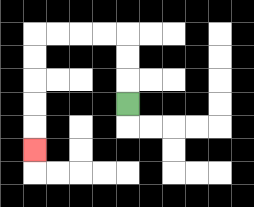{'start': '[5, 4]', 'end': '[1, 6]', 'path_directions': 'U,U,U,L,L,L,L,D,D,D,D,D', 'path_coordinates': '[[5, 4], [5, 3], [5, 2], [5, 1], [4, 1], [3, 1], [2, 1], [1, 1], [1, 2], [1, 3], [1, 4], [1, 5], [1, 6]]'}